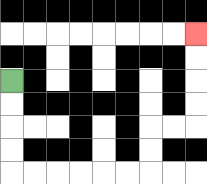{'start': '[0, 3]', 'end': '[8, 1]', 'path_directions': 'D,D,D,D,R,R,R,R,R,R,U,U,R,R,U,U,U,U', 'path_coordinates': '[[0, 3], [0, 4], [0, 5], [0, 6], [0, 7], [1, 7], [2, 7], [3, 7], [4, 7], [5, 7], [6, 7], [6, 6], [6, 5], [7, 5], [8, 5], [8, 4], [8, 3], [8, 2], [8, 1]]'}